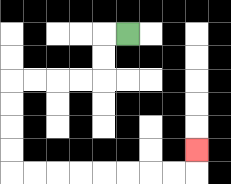{'start': '[5, 1]', 'end': '[8, 6]', 'path_directions': 'L,D,D,L,L,L,L,D,D,D,D,R,R,R,R,R,R,R,R,U', 'path_coordinates': '[[5, 1], [4, 1], [4, 2], [4, 3], [3, 3], [2, 3], [1, 3], [0, 3], [0, 4], [0, 5], [0, 6], [0, 7], [1, 7], [2, 7], [3, 7], [4, 7], [5, 7], [6, 7], [7, 7], [8, 7], [8, 6]]'}